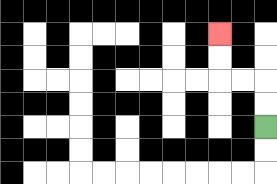{'start': '[11, 5]', 'end': '[9, 1]', 'path_directions': 'U,U,L,L,U,U', 'path_coordinates': '[[11, 5], [11, 4], [11, 3], [10, 3], [9, 3], [9, 2], [9, 1]]'}